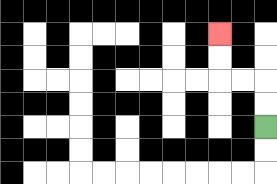{'start': '[11, 5]', 'end': '[9, 1]', 'path_directions': 'U,U,L,L,U,U', 'path_coordinates': '[[11, 5], [11, 4], [11, 3], [10, 3], [9, 3], [9, 2], [9, 1]]'}